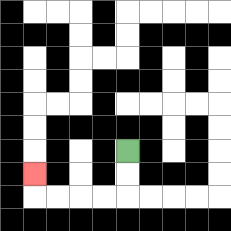{'start': '[5, 6]', 'end': '[1, 7]', 'path_directions': 'D,D,L,L,L,L,U', 'path_coordinates': '[[5, 6], [5, 7], [5, 8], [4, 8], [3, 8], [2, 8], [1, 8], [1, 7]]'}